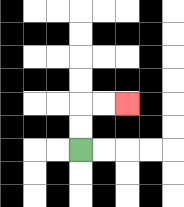{'start': '[3, 6]', 'end': '[5, 4]', 'path_directions': 'U,U,R,R', 'path_coordinates': '[[3, 6], [3, 5], [3, 4], [4, 4], [5, 4]]'}